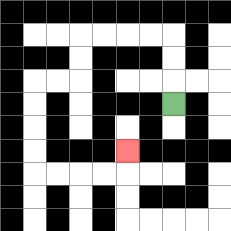{'start': '[7, 4]', 'end': '[5, 6]', 'path_directions': 'U,U,U,L,L,L,L,D,D,L,L,D,D,D,D,R,R,R,R,U', 'path_coordinates': '[[7, 4], [7, 3], [7, 2], [7, 1], [6, 1], [5, 1], [4, 1], [3, 1], [3, 2], [3, 3], [2, 3], [1, 3], [1, 4], [1, 5], [1, 6], [1, 7], [2, 7], [3, 7], [4, 7], [5, 7], [5, 6]]'}